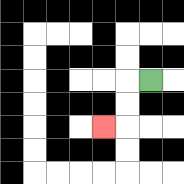{'start': '[6, 3]', 'end': '[4, 5]', 'path_directions': 'L,D,D,L', 'path_coordinates': '[[6, 3], [5, 3], [5, 4], [5, 5], [4, 5]]'}